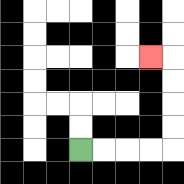{'start': '[3, 6]', 'end': '[6, 2]', 'path_directions': 'R,R,R,R,U,U,U,U,L', 'path_coordinates': '[[3, 6], [4, 6], [5, 6], [6, 6], [7, 6], [7, 5], [7, 4], [7, 3], [7, 2], [6, 2]]'}